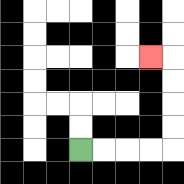{'start': '[3, 6]', 'end': '[6, 2]', 'path_directions': 'R,R,R,R,U,U,U,U,L', 'path_coordinates': '[[3, 6], [4, 6], [5, 6], [6, 6], [7, 6], [7, 5], [7, 4], [7, 3], [7, 2], [6, 2]]'}